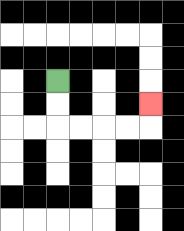{'start': '[2, 3]', 'end': '[6, 4]', 'path_directions': 'D,D,R,R,R,R,U', 'path_coordinates': '[[2, 3], [2, 4], [2, 5], [3, 5], [4, 5], [5, 5], [6, 5], [6, 4]]'}